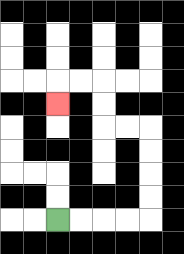{'start': '[2, 9]', 'end': '[2, 4]', 'path_directions': 'R,R,R,R,U,U,U,U,L,L,U,U,L,L,D', 'path_coordinates': '[[2, 9], [3, 9], [4, 9], [5, 9], [6, 9], [6, 8], [6, 7], [6, 6], [6, 5], [5, 5], [4, 5], [4, 4], [4, 3], [3, 3], [2, 3], [2, 4]]'}